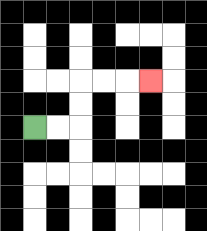{'start': '[1, 5]', 'end': '[6, 3]', 'path_directions': 'R,R,U,U,R,R,R', 'path_coordinates': '[[1, 5], [2, 5], [3, 5], [3, 4], [3, 3], [4, 3], [5, 3], [6, 3]]'}